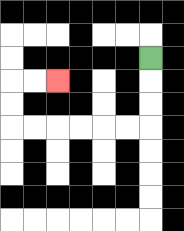{'start': '[6, 2]', 'end': '[2, 3]', 'path_directions': 'D,D,D,L,L,L,L,L,L,U,U,R,R', 'path_coordinates': '[[6, 2], [6, 3], [6, 4], [6, 5], [5, 5], [4, 5], [3, 5], [2, 5], [1, 5], [0, 5], [0, 4], [0, 3], [1, 3], [2, 3]]'}